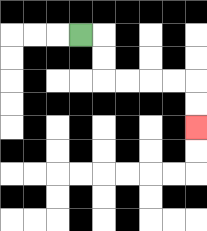{'start': '[3, 1]', 'end': '[8, 5]', 'path_directions': 'R,D,D,R,R,R,R,D,D', 'path_coordinates': '[[3, 1], [4, 1], [4, 2], [4, 3], [5, 3], [6, 3], [7, 3], [8, 3], [8, 4], [8, 5]]'}